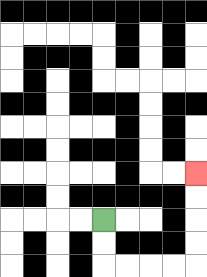{'start': '[4, 9]', 'end': '[8, 7]', 'path_directions': 'D,D,R,R,R,R,U,U,U,U', 'path_coordinates': '[[4, 9], [4, 10], [4, 11], [5, 11], [6, 11], [7, 11], [8, 11], [8, 10], [8, 9], [8, 8], [8, 7]]'}